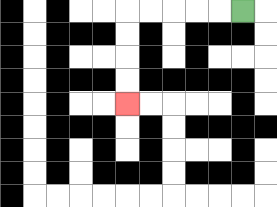{'start': '[10, 0]', 'end': '[5, 4]', 'path_directions': 'L,L,L,L,L,D,D,D,D', 'path_coordinates': '[[10, 0], [9, 0], [8, 0], [7, 0], [6, 0], [5, 0], [5, 1], [5, 2], [5, 3], [5, 4]]'}